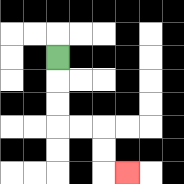{'start': '[2, 2]', 'end': '[5, 7]', 'path_directions': 'D,D,D,R,R,D,D,R', 'path_coordinates': '[[2, 2], [2, 3], [2, 4], [2, 5], [3, 5], [4, 5], [4, 6], [4, 7], [5, 7]]'}